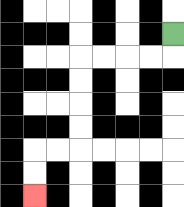{'start': '[7, 1]', 'end': '[1, 8]', 'path_directions': 'D,L,L,L,L,D,D,D,D,L,L,D,D', 'path_coordinates': '[[7, 1], [7, 2], [6, 2], [5, 2], [4, 2], [3, 2], [3, 3], [3, 4], [3, 5], [3, 6], [2, 6], [1, 6], [1, 7], [1, 8]]'}